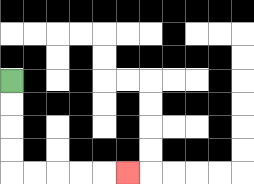{'start': '[0, 3]', 'end': '[5, 7]', 'path_directions': 'D,D,D,D,R,R,R,R,R', 'path_coordinates': '[[0, 3], [0, 4], [0, 5], [0, 6], [0, 7], [1, 7], [2, 7], [3, 7], [4, 7], [5, 7]]'}